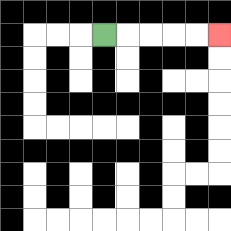{'start': '[4, 1]', 'end': '[9, 1]', 'path_directions': 'R,R,R,R,R', 'path_coordinates': '[[4, 1], [5, 1], [6, 1], [7, 1], [8, 1], [9, 1]]'}